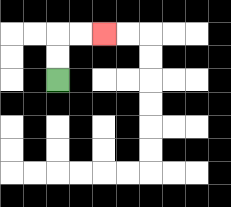{'start': '[2, 3]', 'end': '[4, 1]', 'path_directions': 'U,U,R,R', 'path_coordinates': '[[2, 3], [2, 2], [2, 1], [3, 1], [4, 1]]'}